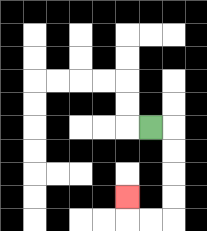{'start': '[6, 5]', 'end': '[5, 8]', 'path_directions': 'R,D,D,D,D,L,L,U', 'path_coordinates': '[[6, 5], [7, 5], [7, 6], [7, 7], [7, 8], [7, 9], [6, 9], [5, 9], [5, 8]]'}